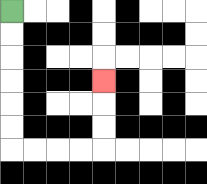{'start': '[0, 0]', 'end': '[4, 3]', 'path_directions': 'D,D,D,D,D,D,R,R,R,R,U,U,U', 'path_coordinates': '[[0, 0], [0, 1], [0, 2], [0, 3], [0, 4], [0, 5], [0, 6], [1, 6], [2, 6], [3, 6], [4, 6], [4, 5], [4, 4], [4, 3]]'}